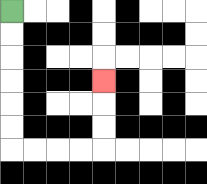{'start': '[0, 0]', 'end': '[4, 3]', 'path_directions': 'D,D,D,D,D,D,R,R,R,R,U,U,U', 'path_coordinates': '[[0, 0], [0, 1], [0, 2], [0, 3], [0, 4], [0, 5], [0, 6], [1, 6], [2, 6], [3, 6], [4, 6], [4, 5], [4, 4], [4, 3]]'}